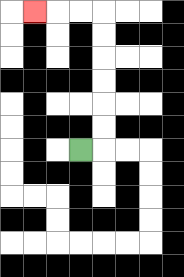{'start': '[3, 6]', 'end': '[1, 0]', 'path_directions': 'R,U,U,U,U,U,U,L,L,L', 'path_coordinates': '[[3, 6], [4, 6], [4, 5], [4, 4], [4, 3], [4, 2], [4, 1], [4, 0], [3, 0], [2, 0], [1, 0]]'}